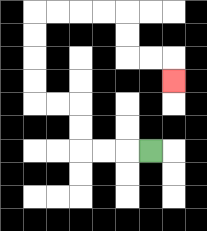{'start': '[6, 6]', 'end': '[7, 3]', 'path_directions': 'L,L,L,U,U,L,L,U,U,U,U,R,R,R,R,D,D,R,R,D', 'path_coordinates': '[[6, 6], [5, 6], [4, 6], [3, 6], [3, 5], [3, 4], [2, 4], [1, 4], [1, 3], [1, 2], [1, 1], [1, 0], [2, 0], [3, 0], [4, 0], [5, 0], [5, 1], [5, 2], [6, 2], [7, 2], [7, 3]]'}